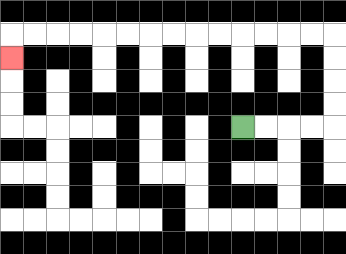{'start': '[10, 5]', 'end': '[0, 2]', 'path_directions': 'R,R,R,R,U,U,U,U,L,L,L,L,L,L,L,L,L,L,L,L,L,L,D', 'path_coordinates': '[[10, 5], [11, 5], [12, 5], [13, 5], [14, 5], [14, 4], [14, 3], [14, 2], [14, 1], [13, 1], [12, 1], [11, 1], [10, 1], [9, 1], [8, 1], [7, 1], [6, 1], [5, 1], [4, 1], [3, 1], [2, 1], [1, 1], [0, 1], [0, 2]]'}